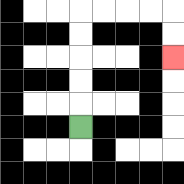{'start': '[3, 5]', 'end': '[7, 2]', 'path_directions': 'U,U,U,U,U,R,R,R,R,D,D', 'path_coordinates': '[[3, 5], [3, 4], [3, 3], [3, 2], [3, 1], [3, 0], [4, 0], [5, 0], [6, 0], [7, 0], [7, 1], [7, 2]]'}